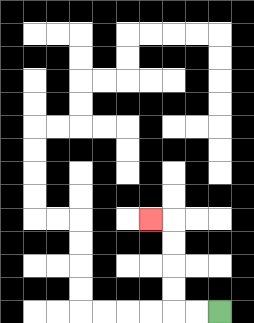{'start': '[9, 13]', 'end': '[6, 9]', 'path_directions': 'L,L,U,U,U,U,L', 'path_coordinates': '[[9, 13], [8, 13], [7, 13], [7, 12], [7, 11], [7, 10], [7, 9], [6, 9]]'}